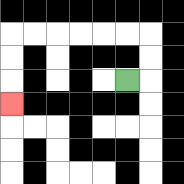{'start': '[5, 3]', 'end': '[0, 4]', 'path_directions': 'R,U,U,L,L,L,L,L,L,D,D,D', 'path_coordinates': '[[5, 3], [6, 3], [6, 2], [6, 1], [5, 1], [4, 1], [3, 1], [2, 1], [1, 1], [0, 1], [0, 2], [0, 3], [0, 4]]'}